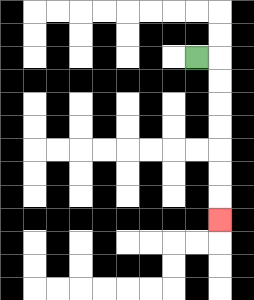{'start': '[8, 2]', 'end': '[9, 9]', 'path_directions': 'R,D,D,D,D,D,D,D', 'path_coordinates': '[[8, 2], [9, 2], [9, 3], [9, 4], [9, 5], [9, 6], [9, 7], [9, 8], [9, 9]]'}